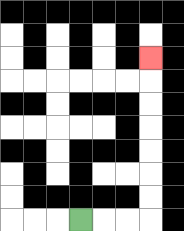{'start': '[3, 9]', 'end': '[6, 2]', 'path_directions': 'R,R,R,U,U,U,U,U,U,U', 'path_coordinates': '[[3, 9], [4, 9], [5, 9], [6, 9], [6, 8], [6, 7], [6, 6], [6, 5], [6, 4], [6, 3], [6, 2]]'}